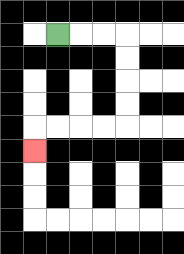{'start': '[2, 1]', 'end': '[1, 6]', 'path_directions': 'R,R,R,D,D,D,D,L,L,L,L,D', 'path_coordinates': '[[2, 1], [3, 1], [4, 1], [5, 1], [5, 2], [5, 3], [5, 4], [5, 5], [4, 5], [3, 5], [2, 5], [1, 5], [1, 6]]'}